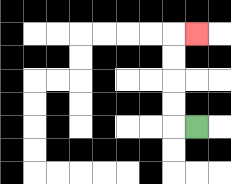{'start': '[8, 5]', 'end': '[8, 1]', 'path_directions': 'L,U,U,U,U,R', 'path_coordinates': '[[8, 5], [7, 5], [7, 4], [7, 3], [7, 2], [7, 1], [8, 1]]'}